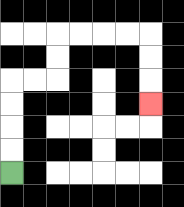{'start': '[0, 7]', 'end': '[6, 4]', 'path_directions': 'U,U,U,U,R,R,U,U,R,R,R,R,D,D,D', 'path_coordinates': '[[0, 7], [0, 6], [0, 5], [0, 4], [0, 3], [1, 3], [2, 3], [2, 2], [2, 1], [3, 1], [4, 1], [5, 1], [6, 1], [6, 2], [6, 3], [6, 4]]'}